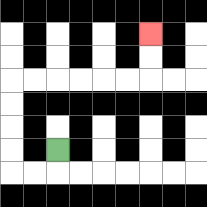{'start': '[2, 6]', 'end': '[6, 1]', 'path_directions': 'D,L,L,U,U,U,U,R,R,R,R,R,R,U,U', 'path_coordinates': '[[2, 6], [2, 7], [1, 7], [0, 7], [0, 6], [0, 5], [0, 4], [0, 3], [1, 3], [2, 3], [3, 3], [4, 3], [5, 3], [6, 3], [6, 2], [6, 1]]'}